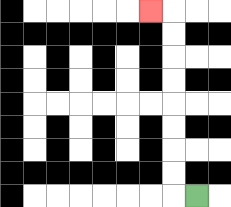{'start': '[8, 8]', 'end': '[6, 0]', 'path_directions': 'L,U,U,U,U,U,U,U,U,L', 'path_coordinates': '[[8, 8], [7, 8], [7, 7], [7, 6], [7, 5], [7, 4], [7, 3], [7, 2], [7, 1], [7, 0], [6, 0]]'}